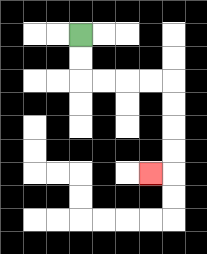{'start': '[3, 1]', 'end': '[6, 7]', 'path_directions': 'D,D,R,R,R,R,D,D,D,D,L', 'path_coordinates': '[[3, 1], [3, 2], [3, 3], [4, 3], [5, 3], [6, 3], [7, 3], [7, 4], [7, 5], [7, 6], [7, 7], [6, 7]]'}